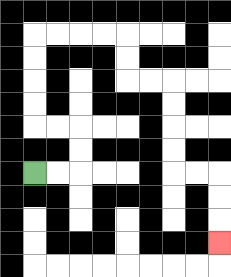{'start': '[1, 7]', 'end': '[9, 10]', 'path_directions': 'R,R,U,U,L,L,U,U,U,U,R,R,R,R,D,D,R,R,D,D,D,D,R,R,D,D,D', 'path_coordinates': '[[1, 7], [2, 7], [3, 7], [3, 6], [3, 5], [2, 5], [1, 5], [1, 4], [1, 3], [1, 2], [1, 1], [2, 1], [3, 1], [4, 1], [5, 1], [5, 2], [5, 3], [6, 3], [7, 3], [7, 4], [7, 5], [7, 6], [7, 7], [8, 7], [9, 7], [9, 8], [9, 9], [9, 10]]'}